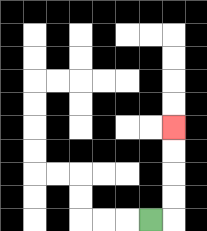{'start': '[6, 9]', 'end': '[7, 5]', 'path_directions': 'R,U,U,U,U', 'path_coordinates': '[[6, 9], [7, 9], [7, 8], [7, 7], [7, 6], [7, 5]]'}